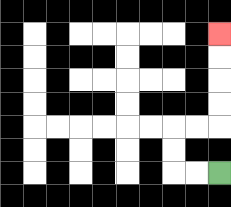{'start': '[9, 7]', 'end': '[9, 1]', 'path_directions': 'L,L,U,U,R,R,U,U,U,U', 'path_coordinates': '[[9, 7], [8, 7], [7, 7], [7, 6], [7, 5], [8, 5], [9, 5], [9, 4], [9, 3], [9, 2], [9, 1]]'}